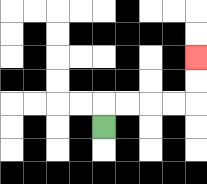{'start': '[4, 5]', 'end': '[8, 2]', 'path_directions': 'U,R,R,R,R,U,U', 'path_coordinates': '[[4, 5], [4, 4], [5, 4], [6, 4], [7, 4], [8, 4], [8, 3], [8, 2]]'}